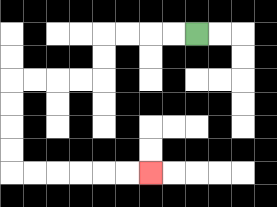{'start': '[8, 1]', 'end': '[6, 7]', 'path_directions': 'L,L,L,L,D,D,L,L,L,L,D,D,D,D,R,R,R,R,R,R', 'path_coordinates': '[[8, 1], [7, 1], [6, 1], [5, 1], [4, 1], [4, 2], [4, 3], [3, 3], [2, 3], [1, 3], [0, 3], [0, 4], [0, 5], [0, 6], [0, 7], [1, 7], [2, 7], [3, 7], [4, 7], [5, 7], [6, 7]]'}